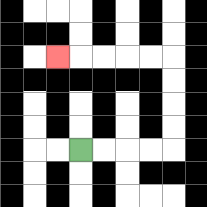{'start': '[3, 6]', 'end': '[2, 2]', 'path_directions': 'R,R,R,R,U,U,U,U,L,L,L,L,L', 'path_coordinates': '[[3, 6], [4, 6], [5, 6], [6, 6], [7, 6], [7, 5], [7, 4], [7, 3], [7, 2], [6, 2], [5, 2], [4, 2], [3, 2], [2, 2]]'}